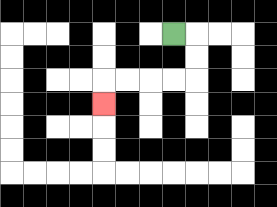{'start': '[7, 1]', 'end': '[4, 4]', 'path_directions': 'R,D,D,L,L,L,L,D', 'path_coordinates': '[[7, 1], [8, 1], [8, 2], [8, 3], [7, 3], [6, 3], [5, 3], [4, 3], [4, 4]]'}